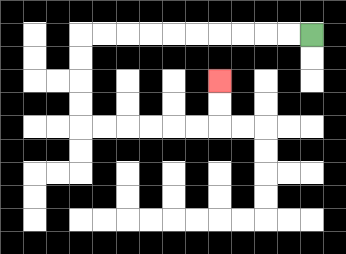{'start': '[13, 1]', 'end': '[9, 3]', 'path_directions': 'L,L,L,L,L,L,L,L,L,L,D,D,D,D,R,R,R,R,R,R,U,U', 'path_coordinates': '[[13, 1], [12, 1], [11, 1], [10, 1], [9, 1], [8, 1], [7, 1], [6, 1], [5, 1], [4, 1], [3, 1], [3, 2], [3, 3], [3, 4], [3, 5], [4, 5], [5, 5], [6, 5], [7, 5], [8, 5], [9, 5], [9, 4], [9, 3]]'}